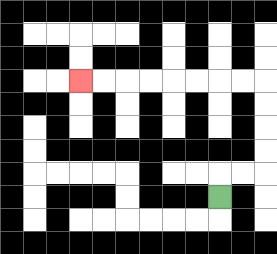{'start': '[9, 8]', 'end': '[3, 3]', 'path_directions': 'U,R,R,U,U,U,U,L,L,L,L,L,L,L,L', 'path_coordinates': '[[9, 8], [9, 7], [10, 7], [11, 7], [11, 6], [11, 5], [11, 4], [11, 3], [10, 3], [9, 3], [8, 3], [7, 3], [6, 3], [5, 3], [4, 3], [3, 3]]'}